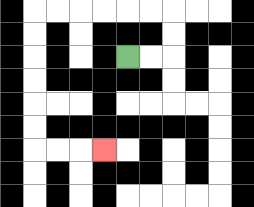{'start': '[5, 2]', 'end': '[4, 6]', 'path_directions': 'R,R,U,U,L,L,L,L,L,L,D,D,D,D,D,D,R,R,R', 'path_coordinates': '[[5, 2], [6, 2], [7, 2], [7, 1], [7, 0], [6, 0], [5, 0], [4, 0], [3, 0], [2, 0], [1, 0], [1, 1], [1, 2], [1, 3], [1, 4], [1, 5], [1, 6], [2, 6], [3, 6], [4, 6]]'}